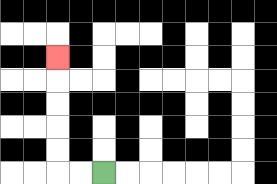{'start': '[4, 7]', 'end': '[2, 2]', 'path_directions': 'L,L,U,U,U,U,U', 'path_coordinates': '[[4, 7], [3, 7], [2, 7], [2, 6], [2, 5], [2, 4], [2, 3], [2, 2]]'}